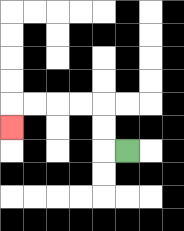{'start': '[5, 6]', 'end': '[0, 5]', 'path_directions': 'L,U,U,L,L,L,L,D', 'path_coordinates': '[[5, 6], [4, 6], [4, 5], [4, 4], [3, 4], [2, 4], [1, 4], [0, 4], [0, 5]]'}